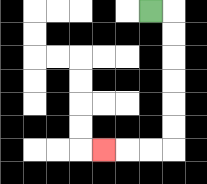{'start': '[6, 0]', 'end': '[4, 6]', 'path_directions': 'R,D,D,D,D,D,D,L,L,L', 'path_coordinates': '[[6, 0], [7, 0], [7, 1], [7, 2], [7, 3], [7, 4], [7, 5], [7, 6], [6, 6], [5, 6], [4, 6]]'}